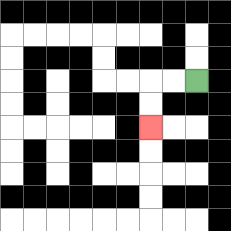{'start': '[8, 3]', 'end': '[6, 5]', 'path_directions': 'L,L,D,D', 'path_coordinates': '[[8, 3], [7, 3], [6, 3], [6, 4], [6, 5]]'}